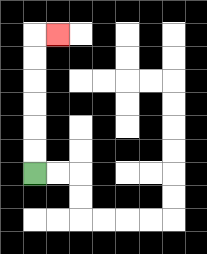{'start': '[1, 7]', 'end': '[2, 1]', 'path_directions': 'U,U,U,U,U,U,R', 'path_coordinates': '[[1, 7], [1, 6], [1, 5], [1, 4], [1, 3], [1, 2], [1, 1], [2, 1]]'}